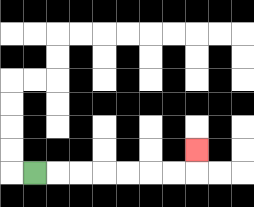{'start': '[1, 7]', 'end': '[8, 6]', 'path_directions': 'R,R,R,R,R,R,R,U', 'path_coordinates': '[[1, 7], [2, 7], [3, 7], [4, 7], [5, 7], [6, 7], [7, 7], [8, 7], [8, 6]]'}